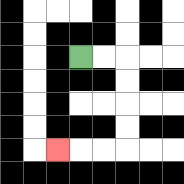{'start': '[3, 2]', 'end': '[2, 6]', 'path_directions': 'R,R,D,D,D,D,L,L,L', 'path_coordinates': '[[3, 2], [4, 2], [5, 2], [5, 3], [5, 4], [5, 5], [5, 6], [4, 6], [3, 6], [2, 6]]'}